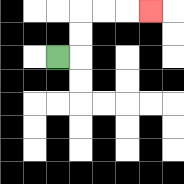{'start': '[2, 2]', 'end': '[6, 0]', 'path_directions': 'R,U,U,R,R,R', 'path_coordinates': '[[2, 2], [3, 2], [3, 1], [3, 0], [4, 0], [5, 0], [6, 0]]'}